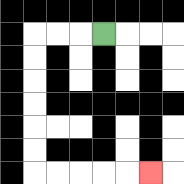{'start': '[4, 1]', 'end': '[6, 7]', 'path_directions': 'L,L,L,D,D,D,D,D,D,R,R,R,R,R', 'path_coordinates': '[[4, 1], [3, 1], [2, 1], [1, 1], [1, 2], [1, 3], [1, 4], [1, 5], [1, 6], [1, 7], [2, 7], [3, 7], [4, 7], [5, 7], [6, 7]]'}